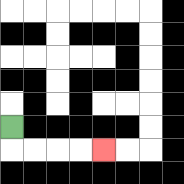{'start': '[0, 5]', 'end': '[4, 6]', 'path_directions': 'D,R,R,R,R', 'path_coordinates': '[[0, 5], [0, 6], [1, 6], [2, 6], [3, 6], [4, 6]]'}